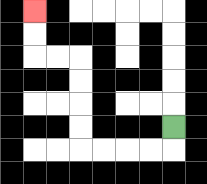{'start': '[7, 5]', 'end': '[1, 0]', 'path_directions': 'D,L,L,L,L,U,U,U,U,L,L,U,U', 'path_coordinates': '[[7, 5], [7, 6], [6, 6], [5, 6], [4, 6], [3, 6], [3, 5], [3, 4], [3, 3], [3, 2], [2, 2], [1, 2], [1, 1], [1, 0]]'}